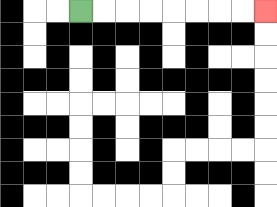{'start': '[3, 0]', 'end': '[11, 0]', 'path_directions': 'R,R,R,R,R,R,R,R', 'path_coordinates': '[[3, 0], [4, 0], [5, 0], [6, 0], [7, 0], [8, 0], [9, 0], [10, 0], [11, 0]]'}